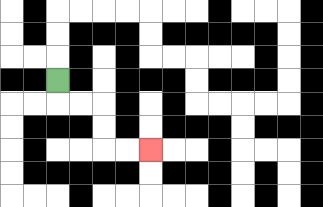{'start': '[2, 3]', 'end': '[6, 6]', 'path_directions': 'D,R,R,D,D,R,R', 'path_coordinates': '[[2, 3], [2, 4], [3, 4], [4, 4], [4, 5], [4, 6], [5, 6], [6, 6]]'}